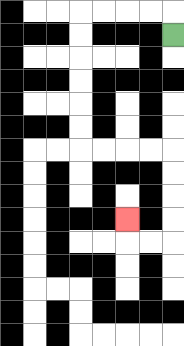{'start': '[7, 1]', 'end': '[5, 9]', 'path_directions': 'U,L,L,L,L,D,D,D,D,D,D,R,R,R,R,D,D,D,D,L,L,U', 'path_coordinates': '[[7, 1], [7, 0], [6, 0], [5, 0], [4, 0], [3, 0], [3, 1], [3, 2], [3, 3], [3, 4], [3, 5], [3, 6], [4, 6], [5, 6], [6, 6], [7, 6], [7, 7], [7, 8], [7, 9], [7, 10], [6, 10], [5, 10], [5, 9]]'}